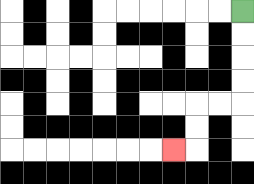{'start': '[10, 0]', 'end': '[7, 6]', 'path_directions': 'D,D,D,D,L,L,D,D,L', 'path_coordinates': '[[10, 0], [10, 1], [10, 2], [10, 3], [10, 4], [9, 4], [8, 4], [8, 5], [8, 6], [7, 6]]'}